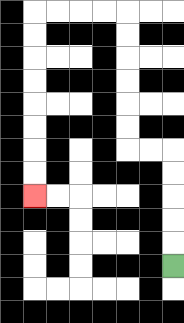{'start': '[7, 11]', 'end': '[1, 8]', 'path_directions': 'U,U,U,U,U,L,L,U,U,U,U,U,U,L,L,L,L,D,D,D,D,D,D,D,D', 'path_coordinates': '[[7, 11], [7, 10], [7, 9], [7, 8], [7, 7], [7, 6], [6, 6], [5, 6], [5, 5], [5, 4], [5, 3], [5, 2], [5, 1], [5, 0], [4, 0], [3, 0], [2, 0], [1, 0], [1, 1], [1, 2], [1, 3], [1, 4], [1, 5], [1, 6], [1, 7], [1, 8]]'}